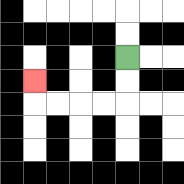{'start': '[5, 2]', 'end': '[1, 3]', 'path_directions': 'D,D,L,L,L,L,U', 'path_coordinates': '[[5, 2], [5, 3], [5, 4], [4, 4], [3, 4], [2, 4], [1, 4], [1, 3]]'}